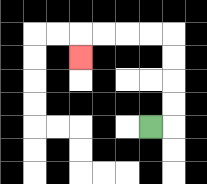{'start': '[6, 5]', 'end': '[3, 2]', 'path_directions': 'R,U,U,U,U,L,L,L,L,D', 'path_coordinates': '[[6, 5], [7, 5], [7, 4], [7, 3], [7, 2], [7, 1], [6, 1], [5, 1], [4, 1], [3, 1], [3, 2]]'}